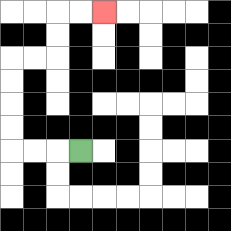{'start': '[3, 6]', 'end': '[4, 0]', 'path_directions': 'L,L,L,U,U,U,U,R,R,U,U,R,R', 'path_coordinates': '[[3, 6], [2, 6], [1, 6], [0, 6], [0, 5], [0, 4], [0, 3], [0, 2], [1, 2], [2, 2], [2, 1], [2, 0], [3, 0], [4, 0]]'}